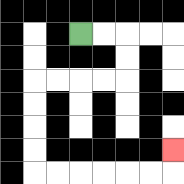{'start': '[3, 1]', 'end': '[7, 6]', 'path_directions': 'R,R,D,D,L,L,L,L,D,D,D,D,R,R,R,R,R,R,U', 'path_coordinates': '[[3, 1], [4, 1], [5, 1], [5, 2], [5, 3], [4, 3], [3, 3], [2, 3], [1, 3], [1, 4], [1, 5], [1, 6], [1, 7], [2, 7], [3, 7], [4, 7], [5, 7], [6, 7], [7, 7], [7, 6]]'}